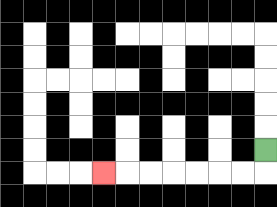{'start': '[11, 6]', 'end': '[4, 7]', 'path_directions': 'D,L,L,L,L,L,L,L', 'path_coordinates': '[[11, 6], [11, 7], [10, 7], [9, 7], [8, 7], [7, 7], [6, 7], [5, 7], [4, 7]]'}